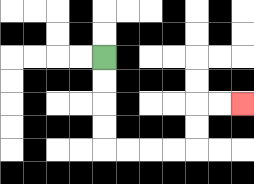{'start': '[4, 2]', 'end': '[10, 4]', 'path_directions': 'D,D,D,D,R,R,R,R,U,U,R,R', 'path_coordinates': '[[4, 2], [4, 3], [4, 4], [4, 5], [4, 6], [5, 6], [6, 6], [7, 6], [8, 6], [8, 5], [8, 4], [9, 4], [10, 4]]'}